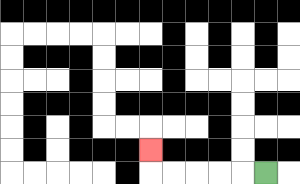{'start': '[11, 7]', 'end': '[6, 6]', 'path_directions': 'L,L,L,L,L,U', 'path_coordinates': '[[11, 7], [10, 7], [9, 7], [8, 7], [7, 7], [6, 7], [6, 6]]'}